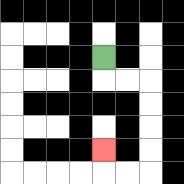{'start': '[4, 2]', 'end': '[4, 6]', 'path_directions': 'D,R,R,D,D,D,D,L,L,U', 'path_coordinates': '[[4, 2], [4, 3], [5, 3], [6, 3], [6, 4], [6, 5], [6, 6], [6, 7], [5, 7], [4, 7], [4, 6]]'}